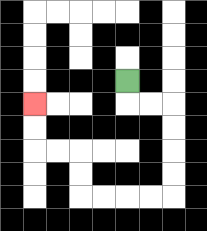{'start': '[5, 3]', 'end': '[1, 4]', 'path_directions': 'D,R,R,D,D,D,D,L,L,L,L,U,U,L,L,U,U', 'path_coordinates': '[[5, 3], [5, 4], [6, 4], [7, 4], [7, 5], [7, 6], [7, 7], [7, 8], [6, 8], [5, 8], [4, 8], [3, 8], [3, 7], [3, 6], [2, 6], [1, 6], [1, 5], [1, 4]]'}